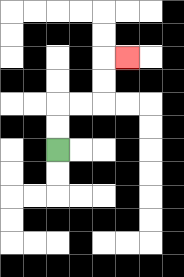{'start': '[2, 6]', 'end': '[5, 2]', 'path_directions': 'U,U,R,R,U,U,R', 'path_coordinates': '[[2, 6], [2, 5], [2, 4], [3, 4], [4, 4], [4, 3], [4, 2], [5, 2]]'}